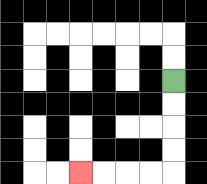{'start': '[7, 3]', 'end': '[3, 7]', 'path_directions': 'D,D,D,D,L,L,L,L', 'path_coordinates': '[[7, 3], [7, 4], [7, 5], [7, 6], [7, 7], [6, 7], [5, 7], [4, 7], [3, 7]]'}